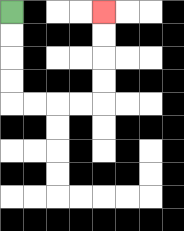{'start': '[0, 0]', 'end': '[4, 0]', 'path_directions': 'D,D,D,D,R,R,R,R,U,U,U,U', 'path_coordinates': '[[0, 0], [0, 1], [0, 2], [0, 3], [0, 4], [1, 4], [2, 4], [3, 4], [4, 4], [4, 3], [4, 2], [4, 1], [4, 0]]'}